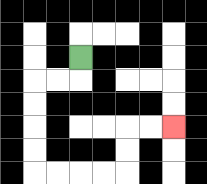{'start': '[3, 2]', 'end': '[7, 5]', 'path_directions': 'D,L,L,D,D,D,D,R,R,R,R,U,U,R,R', 'path_coordinates': '[[3, 2], [3, 3], [2, 3], [1, 3], [1, 4], [1, 5], [1, 6], [1, 7], [2, 7], [3, 7], [4, 7], [5, 7], [5, 6], [5, 5], [6, 5], [7, 5]]'}